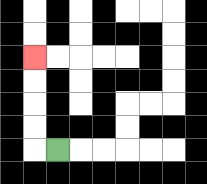{'start': '[2, 6]', 'end': '[1, 2]', 'path_directions': 'L,U,U,U,U', 'path_coordinates': '[[2, 6], [1, 6], [1, 5], [1, 4], [1, 3], [1, 2]]'}